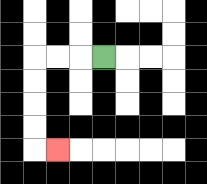{'start': '[4, 2]', 'end': '[2, 6]', 'path_directions': 'L,L,L,D,D,D,D,R', 'path_coordinates': '[[4, 2], [3, 2], [2, 2], [1, 2], [1, 3], [1, 4], [1, 5], [1, 6], [2, 6]]'}